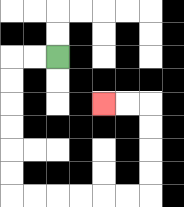{'start': '[2, 2]', 'end': '[4, 4]', 'path_directions': 'L,L,D,D,D,D,D,D,R,R,R,R,R,R,U,U,U,U,L,L', 'path_coordinates': '[[2, 2], [1, 2], [0, 2], [0, 3], [0, 4], [0, 5], [0, 6], [0, 7], [0, 8], [1, 8], [2, 8], [3, 8], [4, 8], [5, 8], [6, 8], [6, 7], [6, 6], [6, 5], [6, 4], [5, 4], [4, 4]]'}